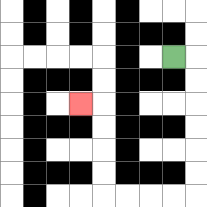{'start': '[7, 2]', 'end': '[3, 4]', 'path_directions': 'R,D,D,D,D,D,D,L,L,L,L,U,U,U,U,L', 'path_coordinates': '[[7, 2], [8, 2], [8, 3], [8, 4], [8, 5], [8, 6], [8, 7], [8, 8], [7, 8], [6, 8], [5, 8], [4, 8], [4, 7], [4, 6], [4, 5], [4, 4], [3, 4]]'}